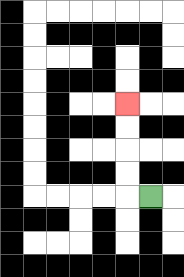{'start': '[6, 8]', 'end': '[5, 4]', 'path_directions': 'L,U,U,U,U', 'path_coordinates': '[[6, 8], [5, 8], [5, 7], [5, 6], [5, 5], [5, 4]]'}